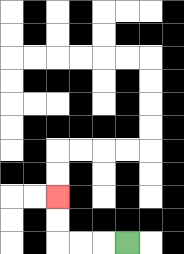{'start': '[5, 10]', 'end': '[2, 8]', 'path_directions': 'L,L,L,U,U', 'path_coordinates': '[[5, 10], [4, 10], [3, 10], [2, 10], [2, 9], [2, 8]]'}